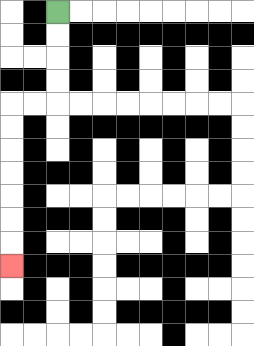{'start': '[2, 0]', 'end': '[0, 11]', 'path_directions': 'D,D,D,D,L,L,D,D,D,D,D,D,D', 'path_coordinates': '[[2, 0], [2, 1], [2, 2], [2, 3], [2, 4], [1, 4], [0, 4], [0, 5], [0, 6], [0, 7], [0, 8], [0, 9], [0, 10], [0, 11]]'}